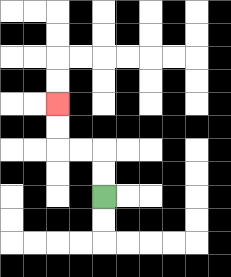{'start': '[4, 8]', 'end': '[2, 4]', 'path_directions': 'U,U,L,L,U,U', 'path_coordinates': '[[4, 8], [4, 7], [4, 6], [3, 6], [2, 6], [2, 5], [2, 4]]'}